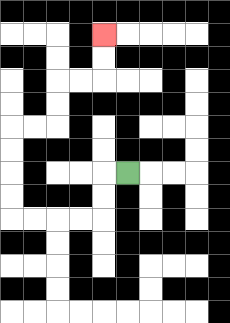{'start': '[5, 7]', 'end': '[4, 1]', 'path_directions': 'L,D,D,L,L,L,L,U,U,U,U,R,R,U,U,R,R,U,U', 'path_coordinates': '[[5, 7], [4, 7], [4, 8], [4, 9], [3, 9], [2, 9], [1, 9], [0, 9], [0, 8], [0, 7], [0, 6], [0, 5], [1, 5], [2, 5], [2, 4], [2, 3], [3, 3], [4, 3], [4, 2], [4, 1]]'}